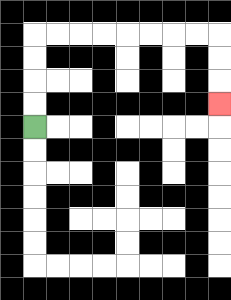{'start': '[1, 5]', 'end': '[9, 4]', 'path_directions': 'U,U,U,U,R,R,R,R,R,R,R,R,D,D,D', 'path_coordinates': '[[1, 5], [1, 4], [1, 3], [1, 2], [1, 1], [2, 1], [3, 1], [4, 1], [5, 1], [6, 1], [7, 1], [8, 1], [9, 1], [9, 2], [9, 3], [9, 4]]'}